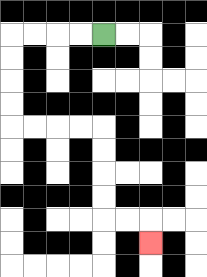{'start': '[4, 1]', 'end': '[6, 10]', 'path_directions': 'L,L,L,L,D,D,D,D,R,R,R,R,D,D,D,D,R,R,D', 'path_coordinates': '[[4, 1], [3, 1], [2, 1], [1, 1], [0, 1], [0, 2], [0, 3], [0, 4], [0, 5], [1, 5], [2, 5], [3, 5], [4, 5], [4, 6], [4, 7], [4, 8], [4, 9], [5, 9], [6, 9], [6, 10]]'}